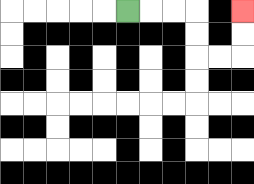{'start': '[5, 0]', 'end': '[10, 0]', 'path_directions': 'R,R,R,D,D,R,R,U,U', 'path_coordinates': '[[5, 0], [6, 0], [7, 0], [8, 0], [8, 1], [8, 2], [9, 2], [10, 2], [10, 1], [10, 0]]'}